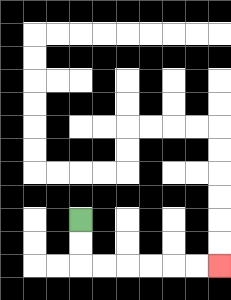{'start': '[3, 9]', 'end': '[9, 11]', 'path_directions': 'D,D,R,R,R,R,R,R', 'path_coordinates': '[[3, 9], [3, 10], [3, 11], [4, 11], [5, 11], [6, 11], [7, 11], [8, 11], [9, 11]]'}